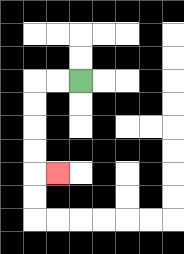{'start': '[3, 3]', 'end': '[2, 7]', 'path_directions': 'L,L,D,D,D,D,R', 'path_coordinates': '[[3, 3], [2, 3], [1, 3], [1, 4], [1, 5], [1, 6], [1, 7], [2, 7]]'}